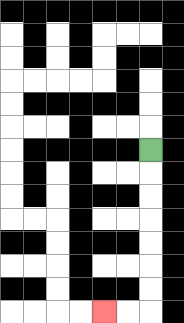{'start': '[6, 6]', 'end': '[4, 13]', 'path_directions': 'D,D,D,D,D,D,D,L,L', 'path_coordinates': '[[6, 6], [6, 7], [6, 8], [6, 9], [6, 10], [6, 11], [6, 12], [6, 13], [5, 13], [4, 13]]'}